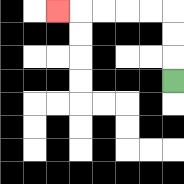{'start': '[7, 3]', 'end': '[2, 0]', 'path_directions': 'U,U,U,L,L,L,L,L', 'path_coordinates': '[[7, 3], [7, 2], [7, 1], [7, 0], [6, 0], [5, 0], [4, 0], [3, 0], [2, 0]]'}